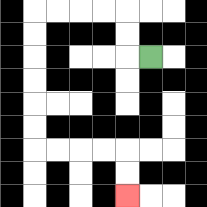{'start': '[6, 2]', 'end': '[5, 8]', 'path_directions': 'L,U,U,L,L,L,L,D,D,D,D,D,D,R,R,R,R,D,D', 'path_coordinates': '[[6, 2], [5, 2], [5, 1], [5, 0], [4, 0], [3, 0], [2, 0], [1, 0], [1, 1], [1, 2], [1, 3], [1, 4], [1, 5], [1, 6], [2, 6], [3, 6], [4, 6], [5, 6], [5, 7], [5, 8]]'}